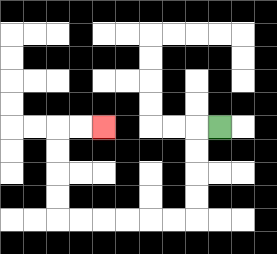{'start': '[9, 5]', 'end': '[4, 5]', 'path_directions': 'L,D,D,D,D,L,L,L,L,L,L,U,U,U,U,R,R', 'path_coordinates': '[[9, 5], [8, 5], [8, 6], [8, 7], [8, 8], [8, 9], [7, 9], [6, 9], [5, 9], [4, 9], [3, 9], [2, 9], [2, 8], [2, 7], [2, 6], [2, 5], [3, 5], [4, 5]]'}